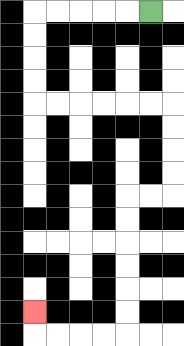{'start': '[6, 0]', 'end': '[1, 13]', 'path_directions': 'L,L,L,L,L,D,D,D,D,R,R,R,R,R,R,D,D,D,D,L,L,D,D,D,D,D,D,L,L,L,L,U', 'path_coordinates': '[[6, 0], [5, 0], [4, 0], [3, 0], [2, 0], [1, 0], [1, 1], [1, 2], [1, 3], [1, 4], [2, 4], [3, 4], [4, 4], [5, 4], [6, 4], [7, 4], [7, 5], [7, 6], [7, 7], [7, 8], [6, 8], [5, 8], [5, 9], [5, 10], [5, 11], [5, 12], [5, 13], [5, 14], [4, 14], [3, 14], [2, 14], [1, 14], [1, 13]]'}